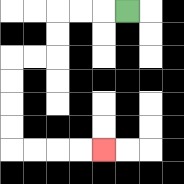{'start': '[5, 0]', 'end': '[4, 6]', 'path_directions': 'L,L,L,D,D,L,L,D,D,D,D,R,R,R,R', 'path_coordinates': '[[5, 0], [4, 0], [3, 0], [2, 0], [2, 1], [2, 2], [1, 2], [0, 2], [0, 3], [0, 4], [0, 5], [0, 6], [1, 6], [2, 6], [3, 6], [4, 6]]'}